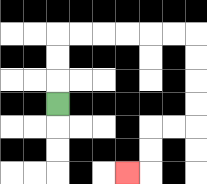{'start': '[2, 4]', 'end': '[5, 7]', 'path_directions': 'U,U,U,R,R,R,R,R,R,D,D,D,D,L,L,D,D,L', 'path_coordinates': '[[2, 4], [2, 3], [2, 2], [2, 1], [3, 1], [4, 1], [5, 1], [6, 1], [7, 1], [8, 1], [8, 2], [8, 3], [8, 4], [8, 5], [7, 5], [6, 5], [6, 6], [6, 7], [5, 7]]'}